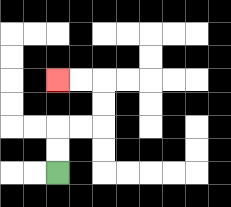{'start': '[2, 7]', 'end': '[2, 3]', 'path_directions': 'U,U,R,R,U,U,L,L', 'path_coordinates': '[[2, 7], [2, 6], [2, 5], [3, 5], [4, 5], [4, 4], [4, 3], [3, 3], [2, 3]]'}